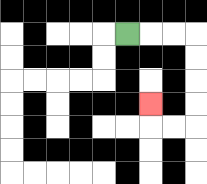{'start': '[5, 1]', 'end': '[6, 4]', 'path_directions': 'R,R,R,D,D,D,D,L,L,U', 'path_coordinates': '[[5, 1], [6, 1], [7, 1], [8, 1], [8, 2], [8, 3], [8, 4], [8, 5], [7, 5], [6, 5], [6, 4]]'}